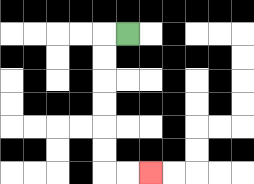{'start': '[5, 1]', 'end': '[6, 7]', 'path_directions': 'L,D,D,D,D,D,D,R,R', 'path_coordinates': '[[5, 1], [4, 1], [4, 2], [4, 3], [4, 4], [4, 5], [4, 6], [4, 7], [5, 7], [6, 7]]'}